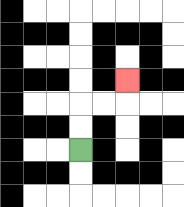{'start': '[3, 6]', 'end': '[5, 3]', 'path_directions': 'U,U,R,R,U', 'path_coordinates': '[[3, 6], [3, 5], [3, 4], [4, 4], [5, 4], [5, 3]]'}